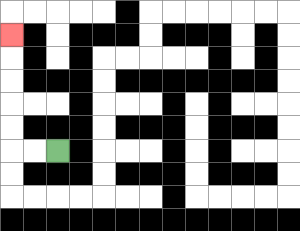{'start': '[2, 6]', 'end': '[0, 1]', 'path_directions': 'L,L,U,U,U,U,U', 'path_coordinates': '[[2, 6], [1, 6], [0, 6], [0, 5], [0, 4], [0, 3], [0, 2], [0, 1]]'}